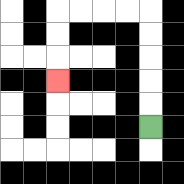{'start': '[6, 5]', 'end': '[2, 3]', 'path_directions': 'U,U,U,U,U,L,L,L,L,D,D,D', 'path_coordinates': '[[6, 5], [6, 4], [6, 3], [6, 2], [6, 1], [6, 0], [5, 0], [4, 0], [3, 0], [2, 0], [2, 1], [2, 2], [2, 3]]'}